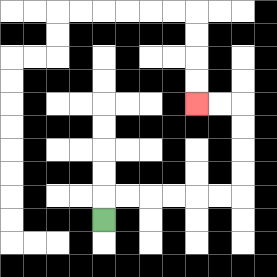{'start': '[4, 9]', 'end': '[8, 4]', 'path_directions': 'U,R,R,R,R,R,R,U,U,U,U,L,L', 'path_coordinates': '[[4, 9], [4, 8], [5, 8], [6, 8], [7, 8], [8, 8], [9, 8], [10, 8], [10, 7], [10, 6], [10, 5], [10, 4], [9, 4], [8, 4]]'}